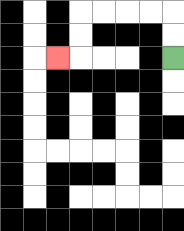{'start': '[7, 2]', 'end': '[2, 2]', 'path_directions': 'U,U,L,L,L,L,D,D,L', 'path_coordinates': '[[7, 2], [7, 1], [7, 0], [6, 0], [5, 0], [4, 0], [3, 0], [3, 1], [3, 2], [2, 2]]'}